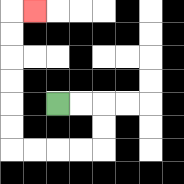{'start': '[2, 4]', 'end': '[1, 0]', 'path_directions': 'R,R,D,D,L,L,L,L,U,U,U,U,U,U,R', 'path_coordinates': '[[2, 4], [3, 4], [4, 4], [4, 5], [4, 6], [3, 6], [2, 6], [1, 6], [0, 6], [0, 5], [0, 4], [0, 3], [0, 2], [0, 1], [0, 0], [1, 0]]'}